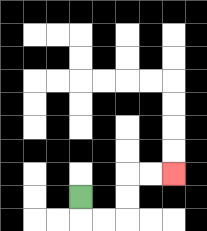{'start': '[3, 8]', 'end': '[7, 7]', 'path_directions': 'D,R,R,U,U,R,R', 'path_coordinates': '[[3, 8], [3, 9], [4, 9], [5, 9], [5, 8], [5, 7], [6, 7], [7, 7]]'}